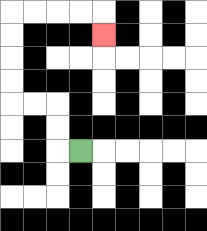{'start': '[3, 6]', 'end': '[4, 1]', 'path_directions': 'L,U,U,L,L,U,U,U,U,R,R,R,R,D', 'path_coordinates': '[[3, 6], [2, 6], [2, 5], [2, 4], [1, 4], [0, 4], [0, 3], [0, 2], [0, 1], [0, 0], [1, 0], [2, 0], [3, 0], [4, 0], [4, 1]]'}